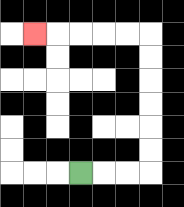{'start': '[3, 7]', 'end': '[1, 1]', 'path_directions': 'R,R,R,U,U,U,U,U,U,L,L,L,L,L', 'path_coordinates': '[[3, 7], [4, 7], [5, 7], [6, 7], [6, 6], [6, 5], [6, 4], [6, 3], [6, 2], [6, 1], [5, 1], [4, 1], [3, 1], [2, 1], [1, 1]]'}